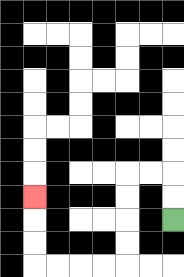{'start': '[7, 9]', 'end': '[1, 8]', 'path_directions': 'U,U,L,L,D,D,D,D,L,L,L,L,U,U,U', 'path_coordinates': '[[7, 9], [7, 8], [7, 7], [6, 7], [5, 7], [5, 8], [5, 9], [5, 10], [5, 11], [4, 11], [3, 11], [2, 11], [1, 11], [1, 10], [1, 9], [1, 8]]'}